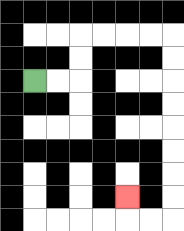{'start': '[1, 3]', 'end': '[5, 8]', 'path_directions': 'R,R,U,U,R,R,R,R,D,D,D,D,D,D,D,D,L,L,U', 'path_coordinates': '[[1, 3], [2, 3], [3, 3], [3, 2], [3, 1], [4, 1], [5, 1], [6, 1], [7, 1], [7, 2], [7, 3], [7, 4], [7, 5], [7, 6], [7, 7], [7, 8], [7, 9], [6, 9], [5, 9], [5, 8]]'}